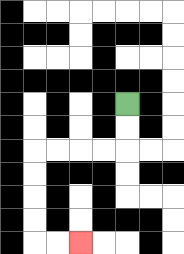{'start': '[5, 4]', 'end': '[3, 10]', 'path_directions': 'D,D,L,L,L,L,D,D,D,D,R,R', 'path_coordinates': '[[5, 4], [5, 5], [5, 6], [4, 6], [3, 6], [2, 6], [1, 6], [1, 7], [1, 8], [1, 9], [1, 10], [2, 10], [3, 10]]'}